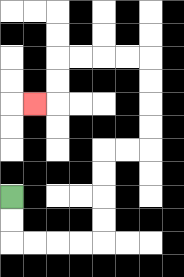{'start': '[0, 8]', 'end': '[1, 4]', 'path_directions': 'D,D,R,R,R,R,U,U,U,U,R,R,U,U,U,U,L,L,L,L,D,D,L', 'path_coordinates': '[[0, 8], [0, 9], [0, 10], [1, 10], [2, 10], [3, 10], [4, 10], [4, 9], [4, 8], [4, 7], [4, 6], [5, 6], [6, 6], [6, 5], [6, 4], [6, 3], [6, 2], [5, 2], [4, 2], [3, 2], [2, 2], [2, 3], [2, 4], [1, 4]]'}